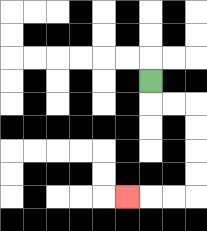{'start': '[6, 3]', 'end': '[5, 8]', 'path_directions': 'D,R,R,D,D,D,D,L,L,L', 'path_coordinates': '[[6, 3], [6, 4], [7, 4], [8, 4], [8, 5], [8, 6], [8, 7], [8, 8], [7, 8], [6, 8], [5, 8]]'}